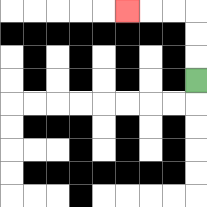{'start': '[8, 3]', 'end': '[5, 0]', 'path_directions': 'U,U,U,L,L,L', 'path_coordinates': '[[8, 3], [8, 2], [8, 1], [8, 0], [7, 0], [6, 0], [5, 0]]'}